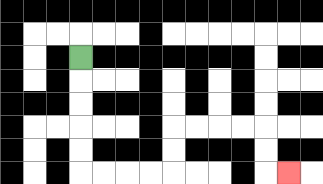{'start': '[3, 2]', 'end': '[12, 7]', 'path_directions': 'D,D,D,D,D,R,R,R,R,U,U,R,R,R,R,D,D,R', 'path_coordinates': '[[3, 2], [3, 3], [3, 4], [3, 5], [3, 6], [3, 7], [4, 7], [5, 7], [6, 7], [7, 7], [7, 6], [7, 5], [8, 5], [9, 5], [10, 5], [11, 5], [11, 6], [11, 7], [12, 7]]'}